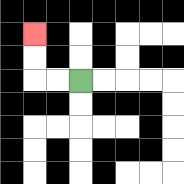{'start': '[3, 3]', 'end': '[1, 1]', 'path_directions': 'L,L,U,U', 'path_coordinates': '[[3, 3], [2, 3], [1, 3], [1, 2], [1, 1]]'}